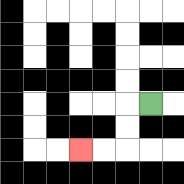{'start': '[6, 4]', 'end': '[3, 6]', 'path_directions': 'L,D,D,L,L', 'path_coordinates': '[[6, 4], [5, 4], [5, 5], [5, 6], [4, 6], [3, 6]]'}